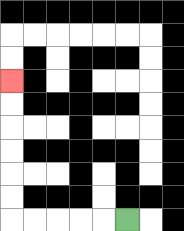{'start': '[5, 9]', 'end': '[0, 3]', 'path_directions': 'L,L,L,L,L,U,U,U,U,U,U', 'path_coordinates': '[[5, 9], [4, 9], [3, 9], [2, 9], [1, 9], [0, 9], [0, 8], [0, 7], [0, 6], [0, 5], [0, 4], [0, 3]]'}